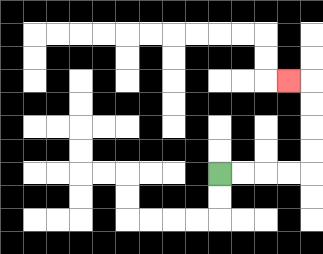{'start': '[9, 7]', 'end': '[12, 3]', 'path_directions': 'R,R,R,R,U,U,U,U,L', 'path_coordinates': '[[9, 7], [10, 7], [11, 7], [12, 7], [13, 7], [13, 6], [13, 5], [13, 4], [13, 3], [12, 3]]'}